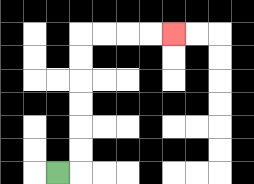{'start': '[2, 7]', 'end': '[7, 1]', 'path_directions': 'R,U,U,U,U,U,U,R,R,R,R', 'path_coordinates': '[[2, 7], [3, 7], [3, 6], [3, 5], [3, 4], [3, 3], [3, 2], [3, 1], [4, 1], [5, 1], [6, 1], [7, 1]]'}